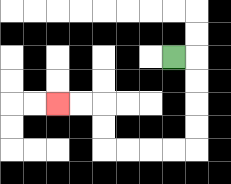{'start': '[7, 2]', 'end': '[2, 4]', 'path_directions': 'R,D,D,D,D,L,L,L,L,U,U,L,L', 'path_coordinates': '[[7, 2], [8, 2], [8, 3], [8, 4], [8, 5], [8, 6], [7, 6], [6, 6], [5, 6], [4, 6], [4, 5], [4, 4], [3, 4], [2, 4]]'}